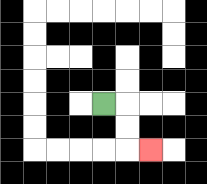{'start': '[4, 4]', 'end': '[6, 6]', 'path_directions': 'R,D,D,R', 'path_coordinates': '[[4, 4], [5, 4], [5, 5], [5, 6], [6, 6]]'}